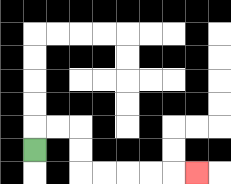{'start': '[1, 6]', 'end': '[8, 7]', 'path_directions': 'U,R,R,D,D,R,R,R,R,R', 'path_coordinates': '[[1, 6], [1, 5], [2, 5], [3, 5], [3, 6], [3, 7], [4, 7], [5, 7], [6, 7], [7, 7], [8, 7]]'}